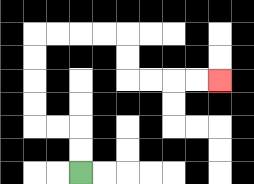{'start': '[3, 7]', 'end': '[9, 3]', 'path_directions': 'U,U,L,L,U,U,U,U,R,R,R,R,D,D,R,R,R,R', 'path_coordinates': '[[3, 7], [3, 6], [3, 5], [2, 5], [1, 5], [1, 4], [1, 3], [1, 2], [1, 1], [2, 1], [3, 1], [4, 1], [5, 1], [5, 2], [5, 3], [6, 3], [7, 3], [8, 3], [9, 3]]'}